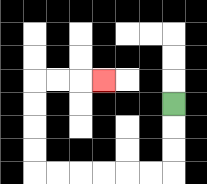{'start': '[7, 4]', 'end': '[4, 3]', 'path_directions': 'D,D,D,L,L,L,L,L,L,U,U,U,U,R,R,R', 'path_coordinates': '[[7, 4], [7, 5], [7, 6], [7, 7], [6, 7], [5, 7], [4, 7], [3, 7], [2, 7], [1, 7], [1, 6], [1, 5], [1, 4], [1, 3], [2, 3], [3, 3], [4, 3]]'}